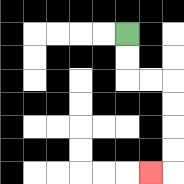{'start': '[5, 1]', 'end': '[6, 7]', 'path_directions': 'D,D,R,R,D,D,D,D,L', 'path_coordinates': '[[5, 1], [5, 2], [5, 3], [6, 3], [7, 3], [7, 4], [7, 5], [7, 6], [7, 7], [6, 7]]'}